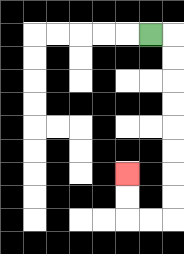{'start': '[6, 1]', 'end': '[5, 7]', 'path_directions': 'R,D,D,D,D,D,D,D,D,L,L,U,U', 'path_coordinates': '[[6, 1], [7, 1], [7, 2], [7, 3], [7, 4], [7, 5], [7, 6], [7, 7], [7, 8], [7, 9], [6, 9], [5, 9], [5, 8], [5, 7]]'}